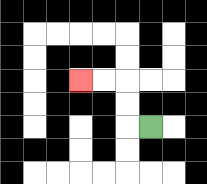{'start': '[6, 5]', 'end': '[3, 3]', 'path_directions': 'L,U,U,L,L', 'path_coordinates': '[[6, 5], [5, 5], [5, 4], [5, 3], [4, 3], [3, 3]]'}